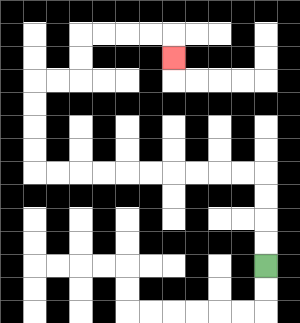{'start': '[11, 11]', 'end': '[7, 2]', 'path_directions': 'U,U,U,U,L,L,L,L,L,L,L,L,L,L,U,U,U,U,R,R,U,U,R,R,R,R,D', 'path_coordinates': '[[11, 11], [11, 10], [11, 9], [11, 8], [11, 7], [10, 7], [9, 7], [8, 7], [7, 7], [6, 7], [5, 7], [4, 7], [3, 7], [2, 7], [1, 7], [1, 6], [1, 5], [1, 4], [1, 3], [2, 3], [3, 3], [3, 2], [3, 1], [4, 1], [5, 1], [6, 1], [7, 1], [7, 2]]'}